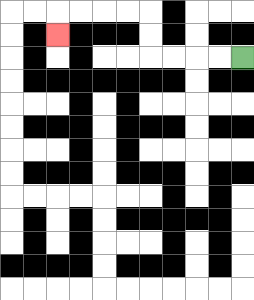{'start': '[10, 2]', 'end': '[2, 1]', 'path_directions': 'L,L,L,L,U,U,L,L,L,L,D', 'path_coordinates': '[[10, 2], [9, 2], [8, 2], [7, 2], [6, 2], [6, 1], [6, 0], [5, 0], [4, 0], [3, 0], [2, 0], [2, 1]]'}